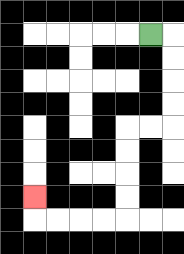{'start': '[6, 1]', 'end': '[1, 8]', 'path_directions': 'R,D,D,D,D,L,L,D,D,D,D,L,L,L,L,U', 'path_coordinates': '[[6, 1], [7, 1], [7, 2], [7, 3], [7, 4], [7, 5], [6, 5], [5, 5], [5, 6], [5, 7], [5, 8], [5, 9], [4, 9], [3, 9], [2, 9], [1, 9], [1, 8]]'}